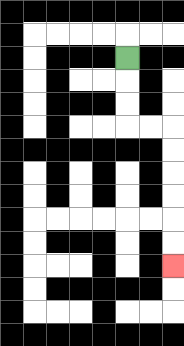{'start': '[5, 2]', 'end': '[7, 11]', 'path_directions': 'D,D,D,R,R,D,D,D,D,D,D', 'path_coordinates': '[[5, 2], [5, 3], [5, 4], [5, 5], [6, 5], [7, 5], [7, 6], [7, 7], [7, 8], [7, 9], [7, 10], [7, 11]]'}